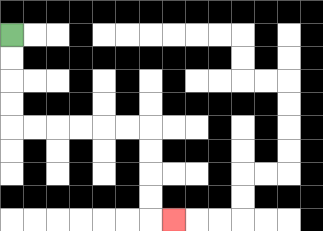{'start': '[0, 1]', 'end': '[7, 9]', 'path_directions': 'D,D,D,D,R,R,R,R,R,R,D,D,D,D,R', 'path_coordinates': '[[0, 1], [0, 2], [0, 3], [0, 4], [0, 5], [1, 5], [2, 5], [3, 5], [4, 5], [5, 5], [6, 5], [6, 6], [6, 7], [6, 8], [6, 9], [7, 9]]'}